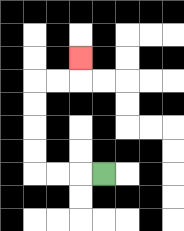{'start': '[4, 7]', 'end': '[3, 2]', 'path_directions': 'L,L,L,U,U,U,U,R,R,U', 'path_coordinates': '[[4, 7], [3, 7], [2, 7], [1, 7], [1, 6], [1, 5], [1, 4], [1, 3], [2, 3], [3, 3], [3, 2]]'}